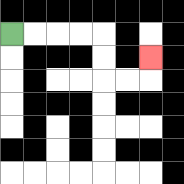{'start': '[0, 1]', 'end': '[6, 2]', 'path_directions': 'R,R,R,R,D,D,R,R,U', 'path_coordinates': '[[0, 1], [1, 1], [2, 1], [3, 1], [4, 1], [4, 2], [4, 3], [5, 3], [6, 3], [6, 2]]'}